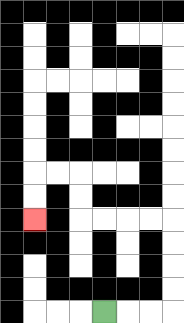{'start': '[4, 13]', 'end': '[1, 9]', 'path_directions': 'R,R,R,U,U,U,U,L,L,L,L,U,U,L,L,D,D', 'path_coordinates': '[[4, 13], [5, 13], [6, 13], [7, 13], [7, 12], [7, 11], [7, 10], [7, 9], [6, 9], [5, 9], [4, 9], [3, 9], [3, 8], [3, 7], [2, 7], [1, 7], [1, 8], [1, 9]]'}